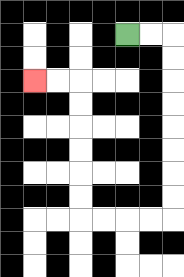{'start': '[5, 1]', 'end': '[1, 3]', 'path_directions': 'R,R,D,D,D,D,D,D,D,D,L,L,L,L,U,U,U,U,U,U,L,L', 'path_coordinates': '[[5, 1], [6, 1], [7, 1], [7, 2], [7, 3], [7, 4], [7, 5], [7, 6], [7, 7], [7, 8], [7, 9], [6, 9], [5, 9], [4, 9], [3, 9], [3, 8], [3, 7], [3, 6], [3, 5], [3, 4], [3, 3], [2, 3], [1, 3]]'}